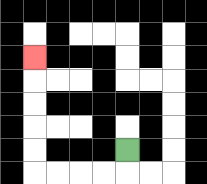{'start': '[5, 6]', 'end': '[1, 2]', 'path_directions': 'D,L,L,L,L,U,U,U,U,U', 'path_coordinates': '[[5, 6], [5, 7], [4, 7], [3, 7], [2, 7], [1, 7], [1, 6], [1, 5], [1, 4], [1, 3], [1, 2]]'}